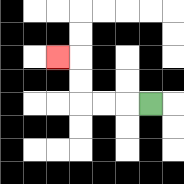{'start': '[6, 4]', 'end': '[2, 2]', 'path_directions': 'L,L,L,U,U,L', 'path_coordinates': '[[6, 4], [5, 4], [4, 4], [3, 4], [3, 3], [3, 2], [2, 2]]'}